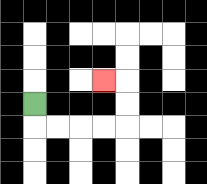{'start': '[1, 4]', 'end': '[4, 3]', 'path_directions': 'D,R,R,R,R,U,U,L', 'path_coordinates': '[[1, 4], [1, 5], [2, 5], [3, 5], [4, 5], [5, 5], [5, 4], [5, 3], [4, 3]]'}